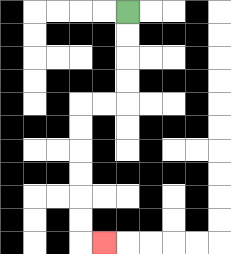{'start': '[5, 0]', 'end': '[4, 10]', 'path_directions': 'D,D,D,D,L,L,D,D,D,D,D,D,R', 'path_coordinates': '[[5, 0], [5, 1], [5, 2], [5, 3], [5, 4], [4, 4], [3, 4], [3, 5], [3, 6], [3, 7], [3, 8], [3, 9], [3, 10], [4, 10]]'}